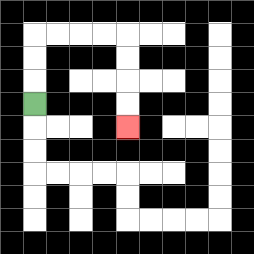{'start': '[1, 4]', 'end': '[5, 5]', 'path_directions': 'U,U,U,R,R,R,R,D,D,D,D', 'path_coordinates': '[[1, 4], [1, 3], [1, 2], [1, 1], [2, 1], [3, 1], [4, 1], [5, 1], [5, 2], [5, 3], [5, 4], [5, 5]]'}